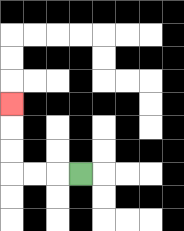{'start': '[3, 7]', 'end': '[0, 4]', 'path_directions': 'L,L,L,U,U,U', 'path_coordinates': '[[3, 7], [2, 7], [1, 7], [0, 7], [0, 6], [0, 5], [0, 4]]'}